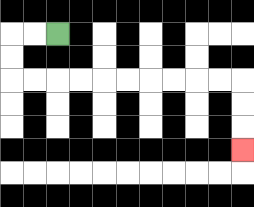{'start': '[2, 1]', 'end': '[10, 6]', 'path_directions': 'L,L,D,D,R,R,R,R,R,R,R,R,R,R,D,D,D', 'path_coordinates': '[[2, 1], [1, 1], [0, 1], [0, 2], [0, 3], [1, 3], [2, 3], [3, 3], [4, 3], [5, 3], [6, 3], [7, 3], [8, 3], [9, 3], [10, 3], [10, 4], [10, 5], [10, 6]]'}